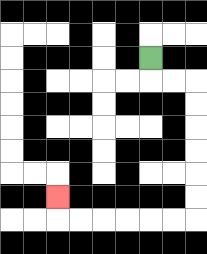{'start': '[6, 2]', 'end': '[2, 8]', 'path_directions': 'D,R,R,D,D,D,D,D,D,L,L,L,L,L,L,U', 'path_coordinates': '[[6, 2], [6, 3], [7, 3], [8, 3], [8, 4], [8, 5], [8, 6], [8, 7], [8, 8], [8, 9], [7, 9], [6, 9], [5, 9], [4, 9], [3, 9], [2, 9], [2, 8]]'}